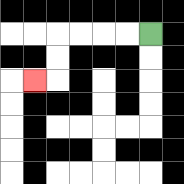{'start': '[6, 1]', 'end': '[1, 3]', 'path_directions': 'L,L,L,L,D,D,L', 'path_coordinates': '[[6, 1], [5, 1], [4, 1], [3, 1], [2, 1], [2, 2], [2, 3], [1, 3]]'}